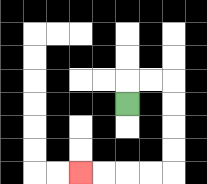{'start': '[5, 4]', 'end': '[3, 7]', 'path_directions': 'U,R,R,D,D,D,D,L,L,L,L', 'path_coordinates': '[[5, 4], [5, 3], [6, 3], [7, 3], [7, 4], [7, 5], [7, 6], [7, 7], [6, 7], [5, 7], [4, 7], [3, 7]]'}